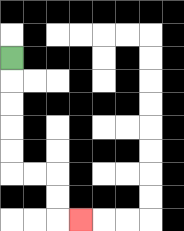{'start': '[0, 2]', 'end': '[3, 9]', 'path_directions': 'D,D,D,D,D,R,R,D,D,R', 'path_coordinates': '[[0, 2], [0, 3], [0, 4], [0, 5], [0, 6], [0, 7], [1, 7], [2, 7], [2, 8], [2, 9], [3, 9]]'}